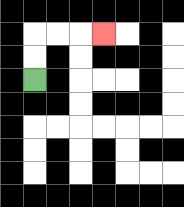{'start': '[1, 3]', 'end': '[4, 1]', 'path_directions': 'U,U,R,R,R', 'path_coordinates': '[[1, 3], [1, 2], [1, 1], [2, 1], [3, 1], [4, 1]]'}